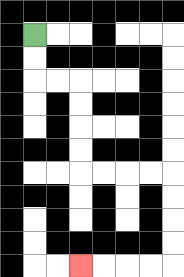{'start': '[1, 1]', 'end': '[3, 11]', 'path_directions': 'D,D,R,R,D,D,D,D,R,R,R,R,D,D,D,D,L,L,L,L', 'path_coordinates': '[[1, 1], [1, 2], [1, 3], [2, 3], [3, 3], [3, 4], [3, 5], [3, 6], [3, 7], [4, 7], [5, 7], [6, 7], [7, 7], [7, 8], [7, 9], [7, 10], [7, 11], [6, 11], [5, 11], [4, 11], [3, 11]]'}